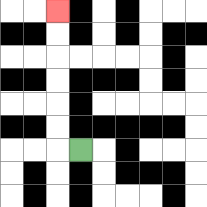{'start': '[3, 6]', 'end': '[2, 0]', 'path_directions': 'L,U,U,U,U,U,U', 'path_coordinates': '[[3, 6], [2, 6], [2, 5], [2, 4], [2, 3], [2, 2], [2, 1], [2, 0]]'}